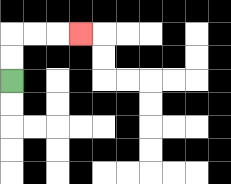{'start': '[0, 3]', 'end': '[3, 1]', 'path_directions': 'U,U,R,R,R', 'path_coordinates': '[[0, 3], [0, 2], [0, 1], [1, 1], [2, 1], [3, 1]]'}